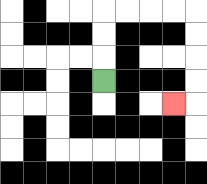{'start': '[4, 3]', 'end': '[7, 4]', 'path_directions': 'U,U,U,R,R,R,R,D,D,D,D,L', 'path_coordinates': '[[4, 3], [4, 2], [4, 1], [4, 0], [5, 0], [6, 0], [7, 0], [8, 0], [8, 1], [8, 2], [8, 3], [8, 4], [7, 4]]'}